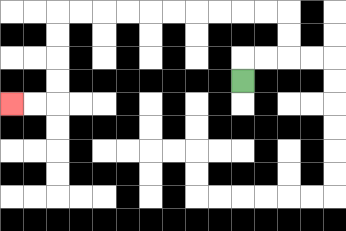{'start': '[10, 3]', 'end': '[0, 4]', 'path_directions': 'U,R,R,U,U,L,L,L,L,L,L,L,L,L,L,D,D,D,D,L,L', 'path_coordinates': '[[10, 3], [10, 2], [11, 2], [12, 2], [12, 1], [12, 0], [11, 0], [10, 0], [9, 0], [8, 0], [7, 0], [6, 0], [5, 0], [4, 0], [3, 0], [2, 0], [2, 1], [2, 2], [2, 3], [2, 4], [1, 4], [0, 4]]'}